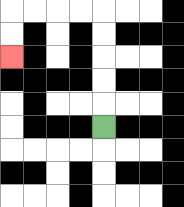{'start': '[4, 5]', 'end': '[0, 2]', 'path_directions': 'U,U,U,U,U,L,L,L,L,D,D', 'path_coordinates': '[[4, 5], [4, 4], [4, 3], [4, 2], [4, 1], [4, 0], [3, 0], [2, 0], [1, 0], [0, 0], [0, 1], [0, 2]]'}